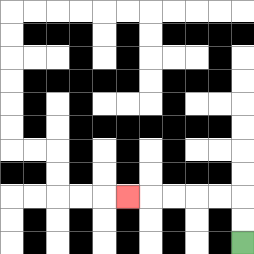{'start': '[10, 10]', 'end': '[5, 8]', 'path_directions': 'U,U,L,L,L,L,L', 'path_coordinates': '[[10, 10], [10, 9], [10, 8], [9, 8], [8, 8], [7, 8], [6, 8], [5, 8]]'}